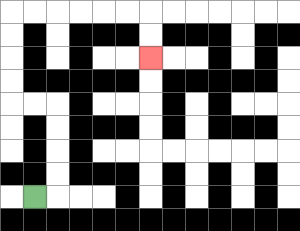{'start': '[1, 8]', 'end': '[6, 2]', 'path_directions': 'R,U,U,U,U,L,L,U,U,U,U,R,R,R,R,R,R,D,D', 'path_coordinates': '[[1, 8], [2, 8], [2, 7], [2, 6], [2, 5], [2, 4], [1, 4], [0, 4], [0, 3], [0, 2], [0, 1], [0, 0], [1, 0], [2, 0], [3, 0], [4, 0], [5, 0], [6, 0], [6, 1], [6, 2]]'}